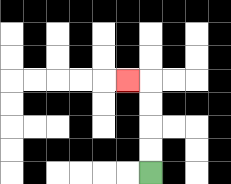{'start': '[6, 7]', 'end': '[5, 3]', 'path_directions': 'U,U,U,U,L', 'path_coordinates': '[[6, 7], [6, 6], [6, 5], [6, 4], [6, 3], [5, 3]]'}